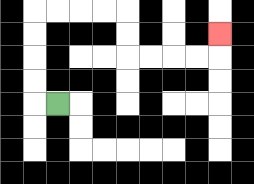{'start': '[2, 4]', 'end': '[9, 1]', 'path_directions': 'L,U,U,U,U,R,R,R,R,D,D,R,R,R,R,U', 'path_coordinates': '[[2, 4], [1, 4], [1, 3], [1, 2], [1, 1], [1, 0], [2, 0], [3, 0], [4, 0], [5, 0], [5, 1], [5, 2], [6, 2], [7, 2], [8, 2], [9, 2], [9, 1]]'}